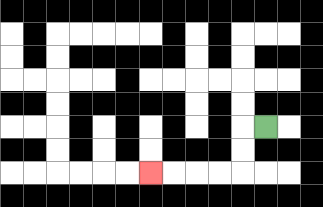{'start': '[11, 5]', 'end': '[6, 7]', 'path_directions': 'L,D,D,L,L,L,L', 'path_coordinates': '[[11, 5], [10, 5], [10, 6], [10, 7], [9, 7], [8, 7], [7, 7], [6, 7]]'}